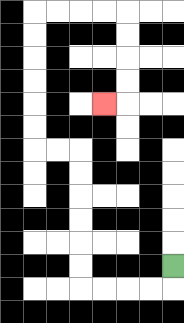{'start': '[7, 11]', 'end': '[4, 4]', 'path_directions': 'D,L,L,L,L,U,U,U,U,U,U,L,L,U,U,U,U,U,U,R,R,R,R,D,D,D,D,L', 'path_coordinates': '[[7, 11], [7, 12], [6, 12], [5, 12], [4, 12], [3, 12], [3, 11], [3, 10], [3, 9], [3, 8], [3, 7], [3, 6], [2, 6], [1, 6], [1, 5], [1, 4], [1, 3], [1, 2], [1, 1], [1, 0], [2, 0], [3, 0], [4, 0], [5, 0], [5, 1], [5, 2], [5, 3], [5, 4], [4, 4]]'}